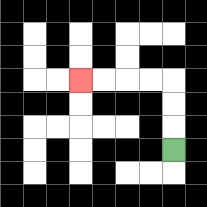{'start': '[7, 6]', 'end': '[3, 3]', 'path_directions': 'U,U,U,L,L,L,L', 'path_coordinates': '[[7, 6], [7, 5], [7, 4], [7, 3], [6, 3], [5, 3], [4, 3], [3, 3]]'}